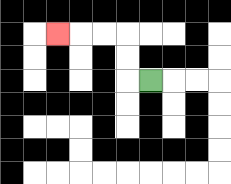{'start': '[6, 3]', 'end': '[2, 1]', 'path_directions': 'L,U,U,L,L,L', 'path_coordinates': '[[6, 3], [5, 3], [5, 2], [5, 1], [4, 1], [3, 1], [2, 1]]'}